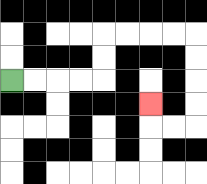{'start': '[0, 3]', 'end': '[6, 4]', 'path_directions': 'R,R,R,R,U,U,R,R,R,R,D,D,D,D,L,L,U', 'path_coordinates': '[[0, 3], [1, 3], [2, 3], [3, 3], [4, 3], [4, 2], [4, 1], [5, 1], [6, 1], [7, 1], [8, 1], [8, 2], [8, 3], [8, 4], [8, 5], [7, 5], [6, 5], [6, 4]]'}